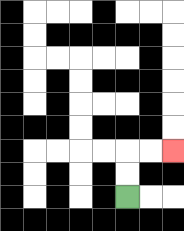{'start': '[5, 8]', 'end': '[7, 6]', 'path_directions': 'U,U,R,R', 'path_coordinates': '[[5, 8], [5, 7], [5, 6], [6, 6], [7, 6]]'}